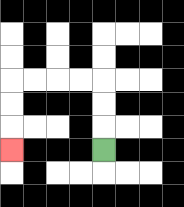{'start': '[4, 6]', 'end': '[0, 6]', 'path_directions': 'U,U,U,L,L,L,L,D,D,D', 'path_coordinates': '[[4, 6], [4, 5], [4, 4], [4, 3], [3, 3], [2, 3], [1, 3], [0, 3], [0, 4], [0, 5], [0, 6]]'}